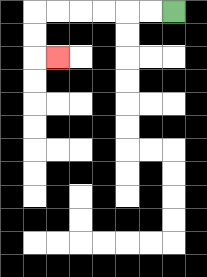{'start': '[7, 0]', 'end': '[2, 2]', 'path_directions': 'L,L,L,L,L,L,D,D,R', 'path_coordinates': '[[7, 0], [6, 0], [5, 0], [4, 0], [3, 0], [2, 0], [1, 0], [1, 1], [1, 2], [2, 2]]'}